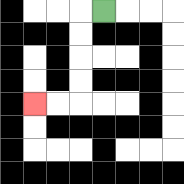{'start': '[4, 0]', 'end': '[1, 4]', 'path_directions': 'L,D,D,D,D,L,L', 'path_coordinates': '[[4, 0], [3, 0], [3, 1], [3, 2], [3, 3], [3, 4], [2, 4], [1, 4]]'}